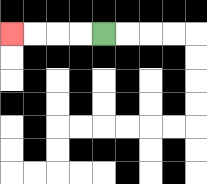{'start': '[4, 1]', 'end': '[0, 1]', 'path_directions': 'L,L,L,L', 'path_coordinates': '[[4, 1], [3, 1], [2, 1], [1, 1], [0, 1]]'}